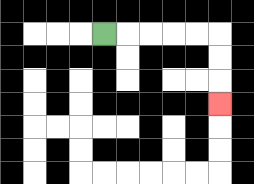{'start': '[4, 1]', 'end': '[9, 4]', 'path_directions': 'R,R,R,R,R,D,D,D', 'path_coordinates': '[[4, 1], [5, 1], [6, 1], [7, 1], [8, 1], [9, 1], [9, 2], [9, 3], [9, 4]]'}